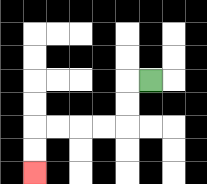{'start': '[6, 3]', 'end': '[1, 7]', 'path_directions': 'L,D,D,L,L,L,L,D,D', 'path_coordinates': '[[6, 3], [5, 3], [5, 4], [5, 5], [4, 5], [3, 5], [2, 5], [1, 5], [1, 6], [1, 7]]'}